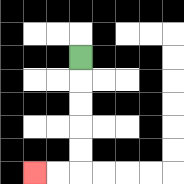{'start': '[3, 2]', 'end': '[1, 7]', 'path_directions': 'D,D,D,D,D,L,L', 'path_coordinates': '[[3, 2], [3, 3], [3, 4], [3, 5], [3, 6], [3, 7], [2, 7], [1, 7]]'}